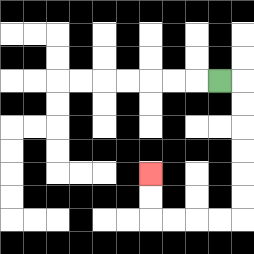{'start': '[9, 3]', 'end': '[6, 7]', 'path_directions': 'R,D,D,D,D,D,D,L,L,L,L,U,U', 'path_coordinates': '[[9, 3], [10, 3], [10, 4], [10, 5], [10, 6], [10, 7], [10, 8], [10, 9], [9, 9], [8, 9], [7, 9], [6, 9], [6, 8], [6, 7]]'}